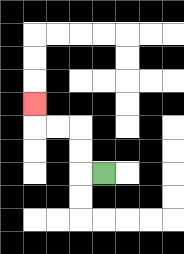{'start': '[4, 7]', 'end': '[1, 4]', 'path_directions': 'L,U,U,L,L,U', 'path_coordinates': '[[4, 7], [3, 7], [3, 6], [3, 5], [2, 5], [1, 5], [1, 4]]'}